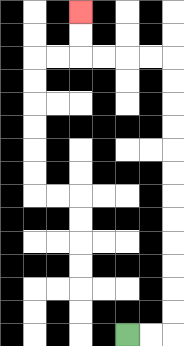{'start': '[5, 14]', 'end': '[3, 0]', 'path_directions': 'R,R,U,U,U,U,U,U,U,U,U,U,U,U,L,L,L,L,U,U', 'path_coordinates': '[[5, 14], [6, 14], [7, 14], [7, 13], [7, 12], [7, 11], [7, 10], [7, 9], [7, 8], [7, 7], [7, 6], [7, 5], [7, 4], [7, 3], [7, 2], [6, 2], [5, 2], [4, 2], [3, 2], [3, 1], [3, 0]]'}